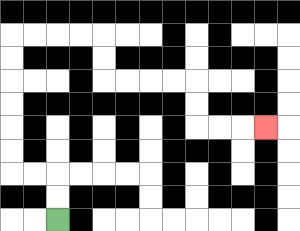{'start': '[2, 9]', 'end': '[11, 5]', 'path_directions': 'U,U,L,L,U,U,U,U,U,U,R,R,R,R,D,D,R,R,R,R,D,D,R,R,R', 'path_coordinates': '[[2, 9], [2, 8], [2, 7], [1, 7], [0, 7], [0, 6], [0, 5], [0, 4], [0, 3], [0, 2], [0, 1], [1, 1], [2, 1], [3, 1], [4, 1], [4, 2], [4, 3], [5, 3], [6, 3], [7, 3], [8, 3], [8, 4], [8, 5], [9, 5], [10, 5], [11, 5]]'}